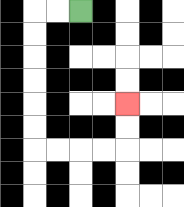{'start': '[3, 0]', 'end': '[5, 4]', 'path_directions': 'L,L,D,D,D,D,D,D,R,R,R,R,U,U', 'path_coordinates': '[[3, 0], [2, 0], [1, 0], [1, 1], [1, 2], [1, 3], [1, 4], [1, 5], [1, 6], [2, 6], [3, 6], [4, 6], [5, 6], [5, 5], [5, 4]]'}